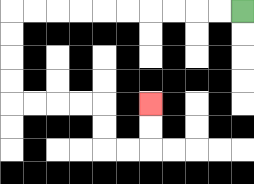{'start': '[10, 0]', 'end': '[6, 4]', 'path_directions': 'L,L,L,L,L,L,L,L,L,L,D,D,D,D,R,R,R,R,D,D,R,R,U,U', 'path_coordinates': '[[10, 0], [9, 0], [8, 0], [7, 0], [6, 0], [5, 0], [4, 0], [3, 0], [2, 0], [1, 0], [0, 0], [0, 1], [0, 2], [0, 3], [0, 4], [1, 4], [2, 4], [3, 4], [4, 4], [4, 5], [4, 6], [5, 6], [6, 6], [6, 5], [6, 4]]'}